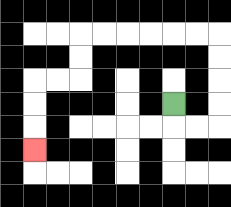{'start': '[7, 4]', 'end': '[1, 6]', 'path_directions': 'D,R,R,U,U,U,U,L,L,L,L,L,L,D,D,L,L,D,D,D', 'path_coordinates': '[[7, 4], [7, 5], [8, 5], [9, 5], [9, 4], [9, 3], [9, 2], [9, 1], [8, 1], [7, 1], [6, 1], [5, 1], [4, 1], [3, 1], [3, 2], [3, 3], [2, 3], [1, 3], [1, 4], [1, 5], [1, 6]]'}